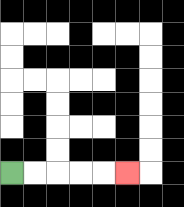{'start': '[0, 7]', 'end': '[5, 7]', 'path_directions': 'R,R,R,R,R', 'path_coordinates': '[[0, 7], [1, 7], [2, 7], [3, 7], [4, 7], [5, 7]]'}